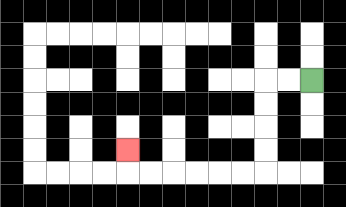{'start': '[13, 3]', 'end': '[5, 6]', 'path_directions': 'L,L,D,D,D,D,L,L,L,L,L,L,U', 'path_coordinates': '[[13, 3], [12, 3], [11, 3], [11, 4], [11, 5], [11, 6], [11, 7], [10, 7], [9, 7], [8, 7], [7, 7], [6, 7], [5, 7], [5, 6]]'}